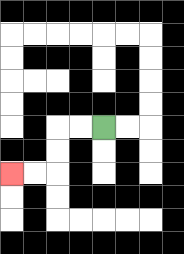{'start': '[4, 5]', 'end': '[0, 7]', 'path_directions': 'L,L,D,D,L,L', 'path_coordinates': '[[4, 5], [3, 5], [2, 5], [2, 6], [2, 7], [1, 7], [0, 7]]'}